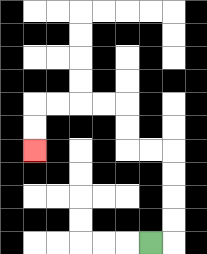{'start': '[6, 10]', 'end': '[1, 6]', 'path_directions': 'R,U,U,U,U,L,L,U,U,L,L,L,L,D,D', 'path_coordinates': '[[6, 10], [7, 10], [7, 9], [7, 8], [7, 7], [7, 6], [6, 6], [5, 6], [5, 5], [5, 4], [4, 4], [3, 4], [2, 4], [1, 4], [1, 5], [1, 6]]'}